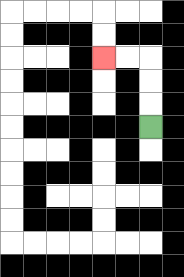{'start': '[6, 5]', 'end': '[4, 2]', 'path_directions': 'U,U,U,L,L', 'path_coordinates': '[[6, 5], [6, 4], [6, 3], [6, 2], [5, 2], [4, 2]]'}